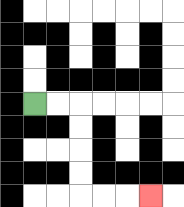{'start': '[1, 4]', 'end': '[6, 8]', 'path_directions': 'R,R,D,D,D,D,R,R,R', 'path_coordinates': '[[1, 4], [2, 4], [3, 4], [3, 5], [3, 6], [3, 7], [3, 8], [4, 8], [5, 8], [6, 8]]'}